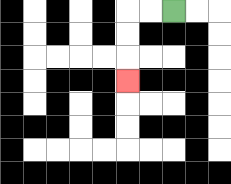{'start': '[7, 0]', 'end': '[5, 3]', 'path_directions': 'L,L,D,D,D', 'path_coordinates': '[[7, 0], [6, 0], [5, 0], [5, 1], [5, 2], [5, 3]]'}